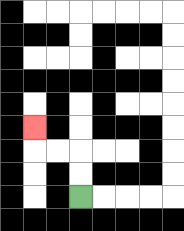{'start': '[3, 8]', 'end': '[1, 5]', 'path_directions': 'U,U,L,L,U', 'path_coordinates': '[[3, 8], [3, 7], [3, 6], [2, 6], [1, 6], [1, 5]]'}